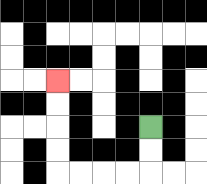{'start': '[6, 5]', 'end': '[2, 3]', 'path_directions': 'D,D,L,L,L,L,U,U,U,U', 'path_coordinates': '[[6, 5], [6, 6], [6, 7], [5, 7], [4, 7], [3, 7], [2, 7], [2, 6], [2, 5], [2, 4], [2, 3]]'}